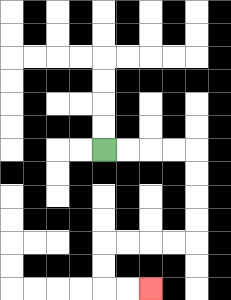{'start': '[4, 6]', 'end': '[6, 12]', 'path_directions': 'R,R,R,R,D,D,D,D,L,L,L,L,D,D,R,R', 'path_coordinates': '[[4, 6], [5, 6], [6, 6], [7, 6], [8, 6], [8, 7], [8, 8], [8, 9], [8, 10], [7, 10], [6, 10], [5, 10], [4, 10], [4, 11], [4, 12], [5, 12], [6, 12]]'}